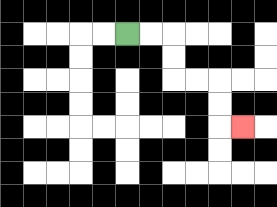{'start': '[5, 1]', 'end': '[10, 5]', 'path_directions': 'R,R,D,D,R,R,D,D,R', 'path_coordinates': '[[5, 1], [6, 1], [7, 1], [7, 2], [7, 3], [8, 3], [9, 3], [9, 4], [9, 5], [10, 5]]'}